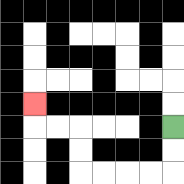{'start': '[7, 5]', 'end': '[1, 4]', 'path_directions': 'D,D,L,L,L,L,U,U,L,L,U', 'path_coordinates': '[[7, 5], [7, 6], [7, 7], [6, 7], [5, 7], [4, 7], [3, 7], [3, 6], [3, 5], [2, 5], [1, 5], [1, 4]]'}